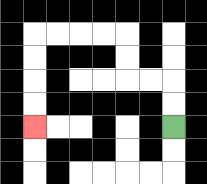{'start': '[7, 5]', 'end': '[1, 5]', 'path_directions': 'U,U,L,L,U,U,L,L,L,L,D,D,D,D', 'path_coordinates': '[[7, 5], [7, 4], [7, 3], [6, 3], [5, 3], [5, 2], [5, 1], [4, 1], [3, 1], [2, 1], [1, 1], [1, 2], [1, 3], [1, 4], [1, 5]]'}